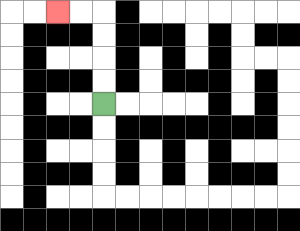{'start': '[4, 4]', 'end': '[2, 0]', 'path_directions': 'U,U,U,U,L,L', 'path_coordinates': '[[4, 4], [4, 3], [4, 2], [4, 1], [4, 0], [3, 0], [2, 0]]'}